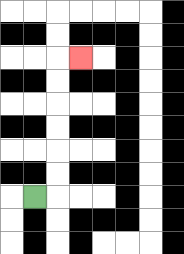{'start': '[1, 8]', 'end': '[3, 2]', 'path_directions': 'R,U,U,U,U,U,U,R', 'path_coordinates': '[[1, 8], [2, 8], [2, 7], [2, 6], [2, 5], [2, 4], [2, 3], [2, 2], [3, 2]]'}